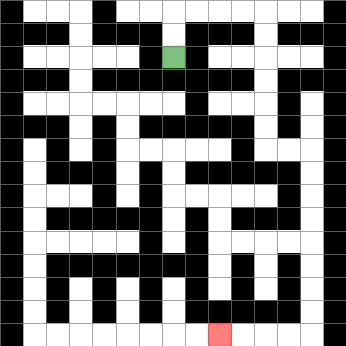{'start': '[7, 2]', 'end': '[9, 14]', 'path_directions': 'U,U,R,R,R,R,D,D,D,D,D,D,R,R,D,D,D,D,D,D,D,D,L,L,L,L', 'path_coordinates': '[[7, 2], [7, 1], [7, 0], [8, 0], [9, 0], [10, 0], [11, 0], [11, 1], [11, 2], [11, 3], [11, 4], [11, 5], [11, 6], [12, 6], [13, 6], [13, 7], [13, 8], [13, 9], [13, 10], [13, 11], [13, 12], [13, 13], [13, 14], [12, 14], [11, 14], [10, 14], [9, 14]]'}